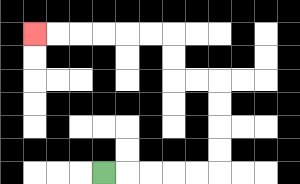{'start': '[4, 7]', 'end': '[1, 1]', 'path_directions': 'R,R,R,R,R,U,U,U,U,L,L,U,U,L,L,L,L,L,L', 'path_coordinates': '[[4, 7], [5, 7], [6, 7], [7, 7], [8, 7], [9, 7], [9, 6], [9, 5], [9, 4], [9, 3], [8, 3], [7, 3], [7, 2], [7, 1], [6, 1], [5, 1], [4, 1], [3, 1], [2, 1], [1, 1]]'}